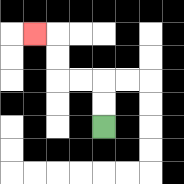{'start': '[4, 5]', 'end': '[1, 1]', 'path_directions': 'U,U,L,L,U,U,L', 'path_coordinates': '[[4, 5], [4, 4], [4, 3], [3, 3], [2, 3], [2, 2], [2, 1], [1, 1]]'}